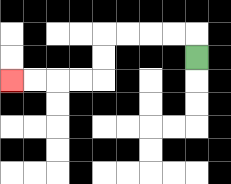{'start': '[8, 2]', 'end': '[0, 3]', 'path_directions': 'U,L,L,L,L,D,D,L,L,L,L', 'path_coordinates': '[[8, 2], [8, 1], [7, 1], [6, 1], [5, 1], [4, 1], [4, 2], [4, 3], [3, 3], [2, 3], [1, 3], [0, 3]]'}